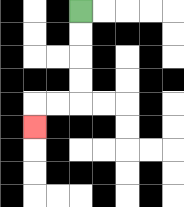{'start': '[3, 0]', 'end': '[1, 5]', 'path_directions': 'D,D,D,D,L,L,D', 'path_coordinates': '[[3, 0], [3, 1], [3, 2], [3, 3], [3, 4], [2, 4], [1, 4], [1, 5]]'}